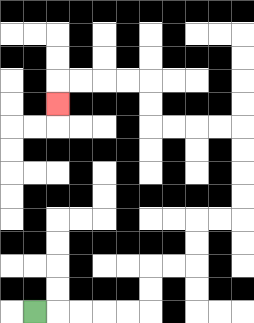{'start': '[1, 13]', 'end': '[2, 4]', 'path_directions': 'R,R,R,R,R,U,U,R,R,U,U,R,R,U,U,U,U,L,L,L,L,U,U,L,L,L,L,D', 'path_coordinates': '[[1, 13], [2, 13], [3, 13], [4, 13], [5, 13], [6, 13], [6, 12], [6, 11], [7, 11], [8, 11], [8, 10], [8, 9], [9, 9], [10, 9], [10, 8], [10, 7], [10, 6], [10, 5], [9, 5], [8, 5], [7, 5], [6, 5], [6, 4], [6, 3], [5, 3], [4, 3], [3, 3], [2, 3], [2, 4]]'}